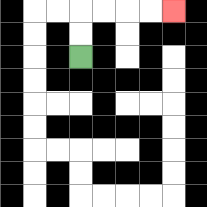{'start': '[3, 2]', 'end': '[7, 0]', 'path_directions': 'U,U,R,R,R,R', 'path_coordinates': '[[3, 2], [3, 1], [3, 0], [4, 0], [5, 0], [6, 0], [7, 0]]'}